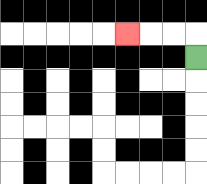{'start': '[8, 2]', 'end': '[5, 1]', 'path_directions': 'U,L,L,L', 'path_coordinates': '[[8, 2], [8, 1], [7, 1], [6, 1], [5, 1]]'}